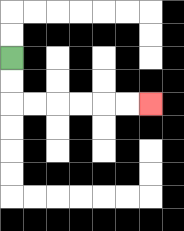{'start': '[0, 2]', 'end': '[6, 4]', 'path_directions': 'D,D,R,R,R,R,R,R', 'path_coordinates': '[[0, 2], [0, 3], [0, 4], [1, 4], [2, 4], [3, 4], [4, 4], [5, 4], [6, 4]]'}